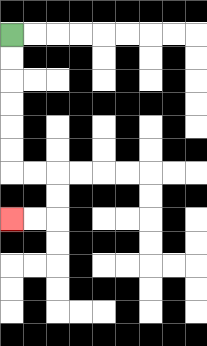{'start': '[0, 1]', 'end': '[0, 9]', 'path_directions': 'D,D,D,D,D,D,R,R,D,D,L,L', 'path_coordinates': '[[0, 1], [0, 2], [0, 3], [0, 4], [0, 5], [0, 6], [0, 7], [1, 7], [2, 7], [2, 8], [2, 9], [1, 9], [0, 9]]'}